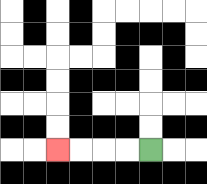{'start': '[6, 6]', 'end': '[2, 6]', 'path_directions': 'L,L,L,L', 'path_coordinates': '[[6, 6], [5, 6], [4, 6], [3, 6], [2, 6]]'}